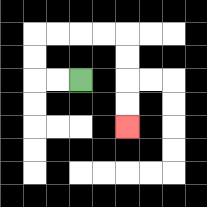{'start': '[3, 3]', 'end': '[5, 5]', 'path_directions': 'L,L,U,U,R,R,R,R,D,D,D,D', 'path_coordinates': '[[3, 3], [2, 3], [1, 3], [1, 2], [1, 1], [2, 1], [3, 1], [4, 1], [5, 1], [5, 2], [5, 3], [5, 4], [5, 5]]'}